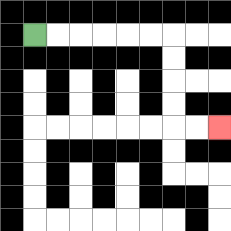{'start': '[1, 1]', 'end': '[9, 5]', 'path_directions': 'R,R,R,R,R,R,D,D,D,D,R,R', 'path_coordinates': '[[1, 1], [2, 1], [3, 1], [4, 1], [5, 1], [6, 1], [7, 1], [7, 2], [7, 3], [7, 4], [7, 5], [8, 5], [9, 5]]'}